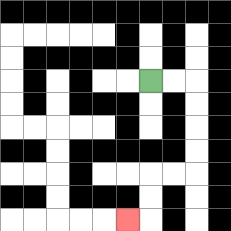{'start': '[6, 3]', 'end': '[5, 9]', 'path_directions': 'R,R,D,D,D,D,L,L,D,D,L', 'path_coordinates': '[[6, 3], [7, 3], [8, 3], [8, 4], [8, 5], [8, 6], [8, 7], [7, 7], [6, 7], [6, 8], [6, 9], [5, 9]]'}